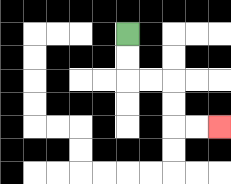{'start': '[5, 1]', 'end': '[9, 5]', 'path_directions': 'D,D,R,R,D,D,R,R', 'path_coordinates': '[[5, 1], [5, 2], [5, 3], [6, 3], [7, 3], [7, 4], [7, 5], [8, 5], [9, 5]]'}